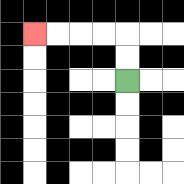{'start': '[5, 3]', 'end': '[1, 1]', 'path_directions': 'U,U,L,L,L,L', 'path_coordinates': '[[5, 3], [5, 2], [5, 1], [4, 1], [3, 1], [2, 1], [1, 1]]'}